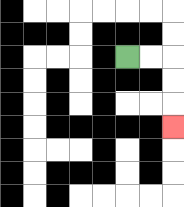{'start': '[5, 2]', 'end': '[7, 5]', 'path_directions': 'R,R,D,D,D', 'path_coordinates': '[[5, 2], [6, 2], [7, 2], [7, 3], [7, 4], [7, 5]]'}